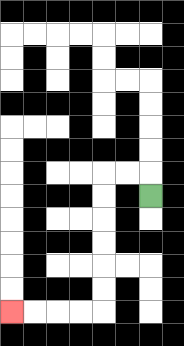{'start': '[6, 8]', 'end': '[0, 13]', 'path_directions': 'U,L,L,D,D,D,D,D,D,L,L,L,L', 'path_coordinates': '[[6, 8], [6, 7], [5, 7], [4, 7], [4, 8], [4, 9], [4, 10], [4, 11], [4, 12], [4, 13], [3, 13], [2, 13], [1, 13], [0, 13]]'}